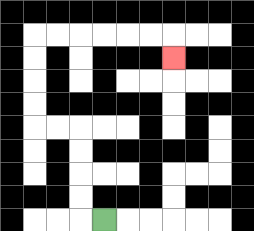{'start': '[4, 9]', 'end': '[7, 2]', 'path_directions': 'L,U,U,U,U,L,L,U,U,U,U,R,R,R,R,R,R,D', 'path_coordinates': '[[4, 9], [3, 9], [3, 8], [3, 7], [3, 6], [3, 5], [2, 5], [1, 5], [1, 4], [1, 3], [1, 2], [1, 1], [2, 1], [3, 1], [4, 1], [5, 1], [6, 1], [7, 1], [7, 2]]'}